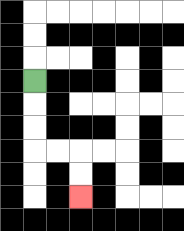{'start': '[1, 3]', 'end': '[3, 8]', 'path_directions': 'D,D,D,R,R,D,D', 'path_coordinates': '[[1, 3], [1, 4], [1, 5], [1, 6], [2, 6], [3, 6], [3, 7], [3, 8]]'}